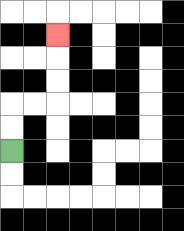{'start': '[0, 6]', 'end': '[2, 1]', 'path_directions': 'U,U,R,R,U,U,U', 'path_coordinates': '[[0, 6], [0, 5], [0, 4], [1, 4], [2, 4], [2, 3], [2, 2], [2, 1]]'}